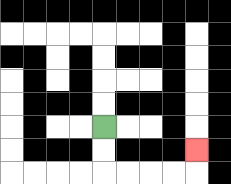{'start': '[4, 5]', 'end': '[8, 6]', 'path_directions': 'D,D,R,R,R,R,U', 'path_coordinates': '[[4, 5], [4, 6], [4, 7], [5, 7], [6, 7], [7, 7], [8, 7], [8, 6]]'}